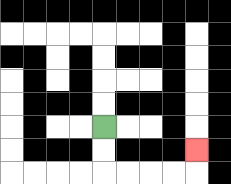{'start': '[4, 5]', 'end': '[8, 6]', 'path_directions': 'D,D,R,R,R,R,U', 'path_coordinates': '[[4, 5], [4, 6], [4, 7], [5, 7], [6, 7], [7, 7], [8, 7], [8, 6]]'}